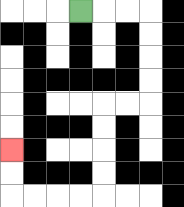{'start': '[3, 0]', 'end': '[0, 6]', 'path_directions': 'R,R,R,D,D,D,D,L,L,D,D,D,D,L,L,L,L,U,U', 'path_coordinates': '[[3, 0], [4, 0], [5, 0], [6, 0], [6, 1], [6, 2], [6, 3], [6, 4], [5, 4], [4, 4], [4, 5], [4, 6], [4, 7], [4, 8], [3, 8], [2, 8], [1, 8], [0, 8], [0, 7], [0, 6]]'}